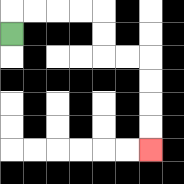{'start': '[0, 1]', 'end': '[6, 6]', 'path_directions': 'U,R,R,R,R,D,D,R,R,D,D,D,D', 'path_coordinates': '[[0, 1], [0, 0], [1, 0], [2, 0], [3, 0], [4, 0], [4, 1], [4, 2], [5, 2], [6, 2], [6, 3], [6, 4], [6, 5], [6, 6]]'}